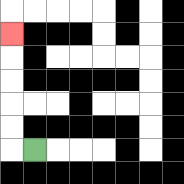{'start': '[1, 6]', 'end': '[0, 1]', 'path_directions': 'L,U,U,U,U,U', 'path_coordinates': '[[1, 6], [0, 6], [0, 5], [0, 4], [0, 3], [0, 2], [0, 1]]'}